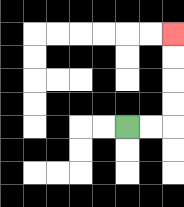{'start': '[5, 5]', 'end': '[7, 1]', 'path_directions': 'R,R,U,U,U,U', 'path_coordinates': '[[5, 5], [6, 5], [7, 5], [7, 4], [7, 3], [7, 2], [7, 1]]'}